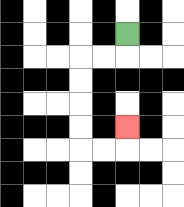{'start': '[5, 1]', 'end': '[5, 5]', 'path_directions': 'D,L,L,D,D,D,D,R,R,U', 'path_coordinates': '[[5, 1], [5, 2], [4, 2], [3, 2], [3, 3], [3, 4], [3, 5], [3, 6], [4, 6], [5, 6], [5, 5]]'}